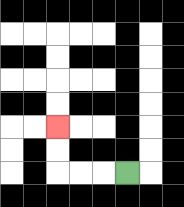{'start': '[5, 7]', 'end': '[2, 5]', 'path_directions': 'L,L,L,U,U', 'path_coordinates': '[[5, 7], [4, 7], [3, 7], [2, 7], [2, 6], [2, 5]]'}